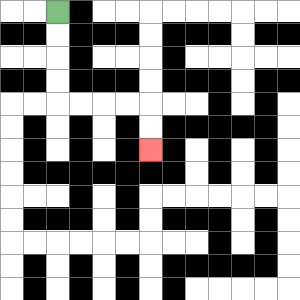{'start': '[2, 0]', 'end': '[6, 6]', 'path_directions': 'D,D,D,D,R,R,R,R,D,D', 'path_coordinates': '[[2, 0], [2, 1], [2, 2], [2, 3], [2, 4], [3, 4], [4, 4], [5, 4], [6, 4], [6, 5], [6, 6]]'}